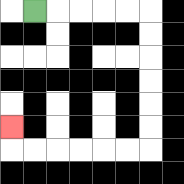{'start': '[1, 0]', 'end': '[0, 5]', 'path_directions': 'R,R,R,R,R,D,D,D,D,D,D,L,L,L,L,L,L,U', 'path_coordinates': '[[1, 0], [2, 0], [3, 0], [4, 0], [5, 0], [6, 0], [6, 1], [6, 2], [6, 3], [6, 4], [6, 5], [6, 6], [5, 6], [4, 6], [3, 6], [2, 6], [1, 6], [0, 6], [0, 5]]'}